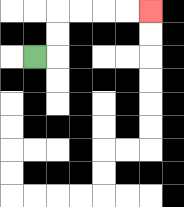{'start': '[1, 2]', 'end': '[6, 0]', 'path_directions': 'R,U,U,R,R,R,R', 'path_coordinates': '[[1, 2], [2, 2], [2, 1], [2, 0], [3, 0], [4, 0], [5, 0], [6, 0]]'}